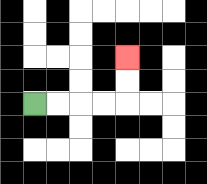{'start': '[1, 4]', 'end': '[5, 2]', 'path_directions': 'R,R,R,R,U,U', 'path_coordinates': '[[1, 4], [2, 4], [3, 4], [4, 4], [5, 4], [5, 3], [5, 2]]'}